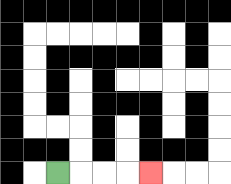{'start': '[2, 7]', 'end': '[6, 7]', 'path_directions': 'R,R,R,R', 'path_coordinates': '[[2, 7], [3, 7], [4, 7], [5, 7], [6, 7]]'}